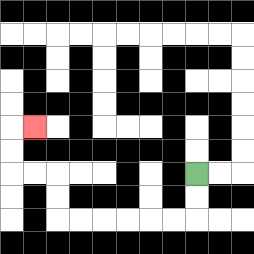{'start': '[8, 7]', 'end': '[1, 5]', 'path_directions': 'D,D,L,L,L,L,L,L,U,U,L,L,U,U,R', 'path_coordinates': '[[8, 7], [8, 8], [8, 9], [7, 9], [6, 9], [5, 9], [4, 9], [3, 9], [2, 9], [2, 8], [2, 7], [1, 7], [0, 7], [0, 6], [0, 5], [1, 5]]'}